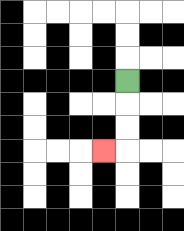{'start': '[5, 3]', 'end': '[4, 6]', 'path_directions': 'D,D,D,L', 'path_coordinates': '[[5, 3], [5, 4], [5, 5], [5, 6], [4, 6]]'}